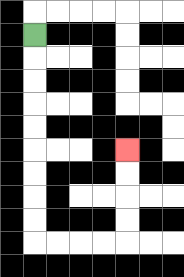{'start': '[1, 1]', 'end': '[5, 6]', 'path_directions': 'D,D,D,D,D,D,D,D,D,R,R,R,R,U,U,U,U', 'path_coordinates': '[[1, 1], [1, 2], [1, 3], [1, 4], [1, 5], [1, 6], [1, 7], [1, 8], [1, 9], [1, 10], [2, 10], [3, 10], [4, 10], [5, 10], [5, 9], [5, 8], [5, 7], [5, 6]]'}